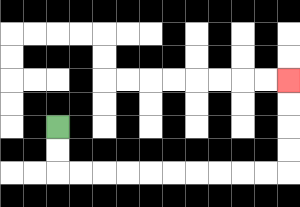{'start': '[2, 5]', 'end': '[12, 3]', 'path_directions': 'D,D,R,R,R,R,R,R,R,R,R,R,U,U,U,U', 'path_coordinates': '[[2, 5], [2, 6], [2, 7], [3, 7], [4, 7], [5, 7], [6, 7], [7, 7], [8, 7], [9, 7], [10, 7], [11, 7], [12, 7], [12, 6], [12, 5], [12, 4], [12, 3]]'}